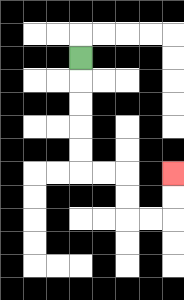{'start': '[3, 2]', 'end': '[7, 7]', 'path_directions': 'D,D,D,D,D,R,R,D,D,R,R,U,U', 'path_coordinates': '[[3, 2], [3, 3], [3, 4], [3, 5], [3, 6], [3, 7], [4, 7], [5, 7], [5, 8], [5, 9], [6, 9], [7, 9], [7, 8], [7, 7]]'}